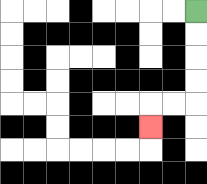{'start': '[8, 0]', 'end': '[6, 5]', 'path_directions': 'D,D,D,D,L,L,D', 'path_coordinates': '[[8, 0], [8, 1], [8, 2], [8, 3], [8, 4], [7, 4], [6, 4], [6, 5]]'}